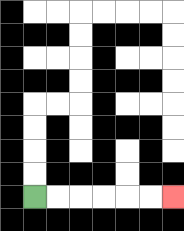{'start': '[1, 8]', 'end': '[7, 8]', 'path_directions': 'R,R,R,R,R,R', 'path_coordinates': '[[1, 8], [2, 8], [3, 8], [4, 8], [5, 8], [6, 8], [7, 8]]'}